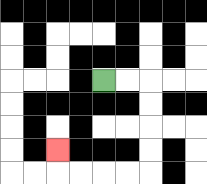{'start': '[4, 3]', 'end': '[2, 6]', 'path_directions': 'R,R,D,D,D,D,L,L,L,L,U', 'path_coordinates': '[[4, 3], [5, 3], [6, 3], [6, 4], [6, 5], [6, 6], [6, 7], [5, 7], [4, 7], [3, 7], [2, 7], [2, 6]]'}